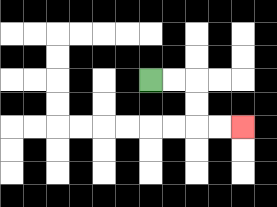{'start': '[6, 3]', 'end': '[10, 5]', 'path_directions': 'R,R,D,D,R,R', 'path_coordinates': '[[6, 3], [7, 3], [8, 3], [8, 4], [8, 5], [9, 5], [10, 5]]'}